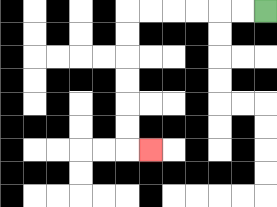{'start': '[11, 0]', 'end': '[6, 6]', 'path_directions': 'L,L,L,L,L,L,D,D,D,D,D,D,R', 'path_coordinates': '[[11, 0], [10, 0], [9, 0], [8, 0], [7, 0], [6, 0], [5, 0], [5, 1], [5, 2], [5, 3], [5, 4], [5, 5], [5, 6], [6, 6]]'}